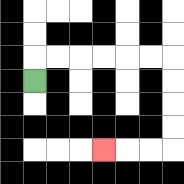{'start': '[1, 3]', 'end': '[4, 6]', 'path_directions': 'U,R,R,R,R,R,R,D,D,D,D,L,L,L', 'path_coordinates': '[[1, 3], [1, 2], [2, 2], [3, 2], [4, 2], [5, 2], [6, 2], [7, 2], [7, 3], [7, 4], [7, 5], [7, 6], [6, 6], [5, 6], [4, 6]]'}